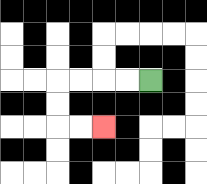{'start': '[6, 3]', 'end': '[4, 5]', 'path_directions': 'L,L,L,L,D,D,R,R', 'path_coordinates': '[[6, 3], [5, 3], [4, 3], [3, 3], [2, 3], [2, 4], [2, 5], [3, 5], [4, 5]]'}